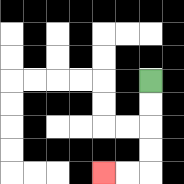{'start': '[6, 3]', 'end': '[4, 7]', 'path_directions': 'D,D,D,D,L,L', 'path_coordinates': '[[6, 3], [6, 4], [6, 5], [6, 6], [6, 7], [5, 7], [4, 7]]'}